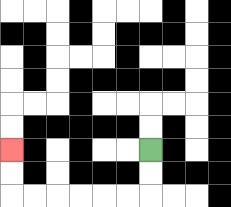{'start': '[6, 6]', 'end': '[0, 6]', 'path_directions': 'D,D,L,L,L,L,L,L,U,U', 'path_coordinates': '[[6, 6], [6, 7], [6, 8], [5, 8], [4, 8], [3, 8], [2, 8], [1, 8], [0, 8], [0, 7], [0, 6]]'}